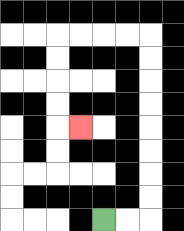{'start': '[4, 9]', 'end': '[3, 5]', 'path_directions': 'R,R,U,U,U,U,U,U,U,U,L,L,L,L,D,D,D,D,R', 'path_coordinates': '[[4, 9], [5, 9], [6, 9], [6, 8], [6, 7], [6, 6], [6, 5], [6, 4], [6, 3], [6, 2], [6, 1], [5, 1], [4, 1], [3, 1], [2, 1], [2, 2], [2, 3], [2, 4], [2, 5], [3, 5]]'}